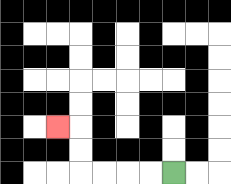{'start': '[7, 7]', 'end': '[2, 5]', 'path_directions': 'L,L,L,L,U,U,L', 'path_coordinates': '[[7, 7], [6, 7], [5, 7], [4, 7], [3, 7], [3, 6], [3, 5], [2, 5]]'}